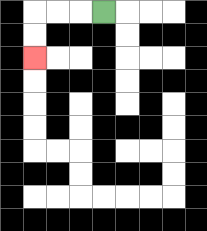{'start': '[4, 0]', 'end': '[1, 2]', 'path_directions': 'L,L,L,D,D', 'path_coordinates': '[[4, 0], [3, 0], [2, 0], [1, 0], [1, 1], [1, 2]]'}